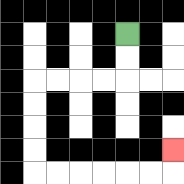{'start': '[5, 1]', 'end': '[7, 6]', 'path_directions': 'D,D,L,L,L,L,D,D,D,D,R,R,R,R,R,R,U', 'path_coordinates': '[[5, 1], [5, 2], [5, 3], [4, 3], [3, 3], [2, 3], [1, 3], [1, 4], [1, 5], [1, 6], [1, 7], [2, 7], [3, 7], [4, 7], [5, 7], [6, 7], [7, 7], [7, 6]]'}